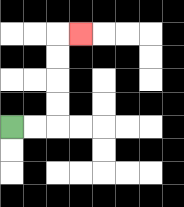{'start': '[0, 5]', 'end': '[3, 1]', 'path_directions': 'R,R,U,U,U,U,R', 'path_coordinates': '[[0, 5], [1, 5], [2, 5], [2, 4], [2, 3], [2, 2], [2, 1], [3, 1]]'}